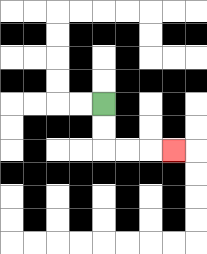{'start': '[4, 4]', 'end': '[7, 6]', 'path_directions': 'D,D,R,R,R', 'path_coordinates': '[[4, 4], [4, 5], [4, 6], [5, 6], [6, 6], [7, 6]]'}